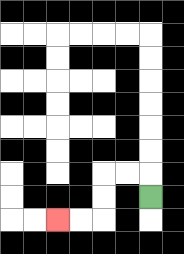{'start': '[6, 8]', 'end': '[2, 9]', 'path_directions': 'U,L,L,D,D,L,L', 'path_coordinates': '[[6, 8], [6, 7], [5, 7], [4, 7], [4, 8], [4, 9], [3, 9], [2, 9]]'}